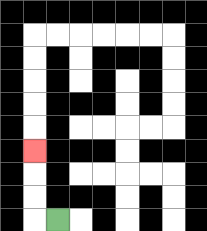{'start': '[2, 9]', 'end': '[1, 6]', 'path_directions': 'L,U,U,U', 'path_coordinates': '[[2, 9], [1, 9], [1, 8], [1, 7], [1, 6]]'}